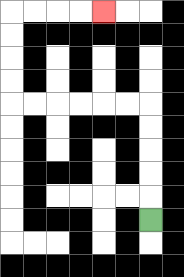{'start': '[6, 9]', 'end': '[4, 0]', 'path_directions': 'U,U,U,U,U,L,L,L,L,L,L,U,U,U,U,R,R,R,R', 'path_coordinates': '[[6, 9], [6, 8], [6, 7], [6, 6], [6, 5], [6, 4], [5, 4], [4, 4], [3, 4], [2, 4], [1, 4], [0, 4], [0, 3], [0, 2], [0, 1], [0, 0], [1, 0], [2, 0], [3, 0], [4, 0]]'}